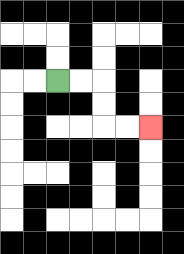{'start': '[2, 3]', 'end': '[6, 5]', 'path_directions': 'R,R,D,D,R,R', 'path_coordinates': '[[2, 3], [3, 3], [4, 3], [4, 4], [4, 5], [5, 5], [6, 5]]'}